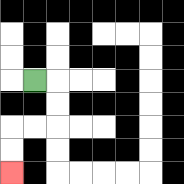{'start': '[1, 3]', 'end': '[0, 7]', 'path_directions': 'R,D,D,L,L,D,D', 'path_coordinates': '[[1, 3], [2, 3], [2, 4], [2, 5], [1, 5], [0, 5], [0, 6], [0, 7]]'}